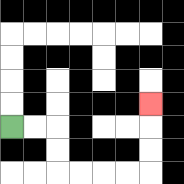{'start': '[0, 5]', 'end': '[6, 4]', 'path_directions': 'R,R,D,D,R,R,R,R,U,U,U', 'path_coordinates': '[[0, 5], [1, 5], [2, 5], [2, 6], [2, 7], [3, 7], [4, 7], [5, 7], [6, 7], [6, 6], [6, 5], [6, 4]]'}